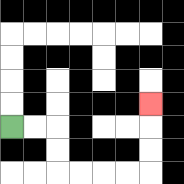{'start': '[0, 5]', 'end': '[6, 4]', 'path_directions': 'R,R,D,D,R,R,R,R,U,U,U', 'path_coordinates': '[[0, 5], [1, 5], [2, 5], [2, 6], [2, 7], [3, 7], [4, 7], [5, 7], [6, 7], [6, 6], [6, 5], [6, 4]]'}